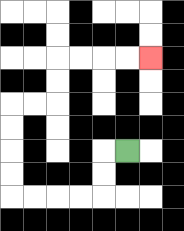{'start': '[5, 6]', 'end': '[6, 2]', 'path_directions': 'L,D,D,L,L,L,L,U,U,U,U,R,R,U,U,R,R,R,R', 'path_coordinates': '[[5, 6], [4, 6], [4, 7], [4, 8], [3, 8], [2, 8], [1, 8], [0, 8], [0, 7], [0, 6], [0, 5], [0, 4], [1, 4], [2, 4], [2, 3], [2, 2], [3, 2], [4, 2], [5, 2], [6, 2]]'}